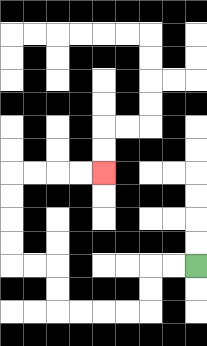{'start': '[8, 11]', 'end': '[4, 7]', 'path_directions': 'L,L,D,D,L,L,L,L,U,U,L,L,U,U,U,U,R,R,R,R', 'path_coordinates': '[[8, 11], [7, 11], [6, 11], [6, 12], [6, 13], [5, 13], [4, 13], [3, 13], [2, 13], [2, 12], [2, 11], [1, 11], [0, 11], [0, 10], [0, 9], [0, 8], [0, 7], [1, 7], [2, 7], [3, 7], [4, 7]]'}